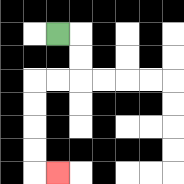{'start': '[2, 1]', 'end': '[2, 7]', 'path_directions': 'R,D,D,L,L,D,D,D,D,R', 'path_coordinates': '[[2, 1], [3, 1], [3, 2], [3, 3], [2, 3], [1, 3], [1, 4], [1, 5], [1, 6], [1, 7], [2, 7]]'}